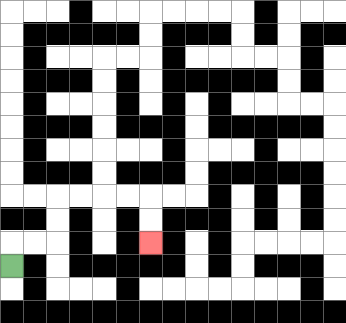{'start': '[0, 11]', 'end': '[6, 10]', 'path_directions': 'U,R,R,U,U,R,R,R,R,D,D', 'path_coordinates': '[[0, 11], [0, 10], [1, 10], [2, 10], [2, 9], [2, 8], [3, 8], [4, 8], [5, 8], [6, 8], [6, 9], [6, 10]]'}